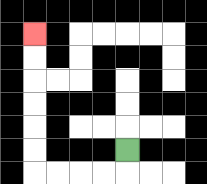{'start': '[5, 6]', 'end': '[1, 1]', 'path_directions': 'D,L,L,L,L,U,U,U,U,U,U', 'path_coordinates': '[[5, 6], [5, 7], [4, 7], [3, 7], [2, 7], [1, 7], [1, 6], [1, 5], [1, 4], [1, 3], [1, 2], [1, 1]]'}